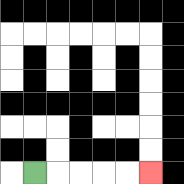{'start': '[1, 7]', 'end': '[6, 7]', 'path_directions': 'R,R,R,R,R', 'path_coordinates': '[[1, 7], [2, 7], [3, 7], [4, 7], [5, 7], [6, 7]]'}